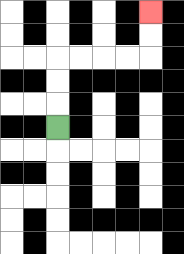{'start': '[2, 5]', 'end': '[6, 0]', 'path_directions': 'U,U,U,R,R,R,R,U,U', 'path_coordinates': '[[2, 5], [2, 4], [2, 3], [2, 2], [3, 2], [4, 2], [5, 2], [6, 2], [6, 1], [6, 0]]'}